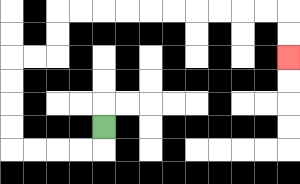{'start': '[4, 5]', 'end': '[12, 2]', 'path_directions': 'D,L,L,L,L,U,U,U,U,R,R,U,U,R,R,R,R,R,R,R,R,R,R,D,D', 'path_coordinates': '[[4, 5], [4, 6], [3, 6], [2, 6], [1, 6], [0, 6], [0, 5], [0, 4], [0, 3], [0, 2], [1, 2], [2, 2], [2, 1], [2, 0], [3, 0], [4, 0], [5, 0], [6, 0], [7, 0], [8, 0], [9, 0], [10, 0], [11, 0], [12, 0], [12, 1], [12, 2]]'}